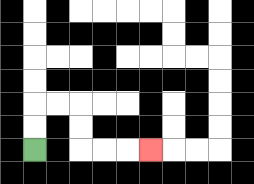{'start': '[1, 6]', 'end': '[6, 6]', 'path_directions': 'U,U,R,R,D,D,R,R,R', 'path_coordinates': '[[1, 6], [1, 5], [1, 4], [2, 4], [3, 4], [3, 5], [3, 6], [4, 6], [5, 6], [6, 6]]'}